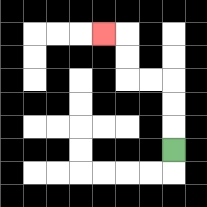{'start': '[7, 6]', 'end': '[4, 1]', 'path_directions': 'U,U,U,L,L,U,U,L', 'path_coordinates': '[[7, 6], [7, 5], [7, 4], [7, 3], [6, 3], [5, 3], [5, 2], [5, 1], [4, 1]]'}